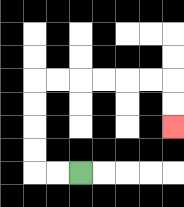{'start': '[3, 7]', 'end': '[7, 5]', 'path_directions': 'L,L,U,U,U,U,R,R,R,R,R,R,D,D', 'path_coordinates': '[[3, 7], [2, 7], [1, 7], [1, 6], [1, 5], [1, 4], [1, 3], [2, 3], [3, 3], [4, 3], [5, 3], [6, 3], [7, 3], [7, 4], [7, 5]]'}